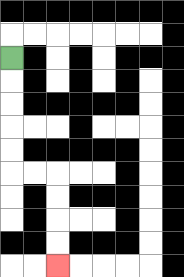{'start': '[0, 2]', 'end': '[2, 11]', 'path_directions': 'D,D,D,D,D,R,R,D,D,D,D', 'path_coordinates': '[[0, 2], [0, 3], [0, 4], [0, 5], [0, 6], [0, 7], [1, 7], [2, 7], [2, 8], [2, 9], [2, 10], [2, 11]]'}